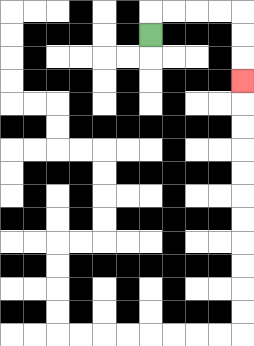{'start': '[6, 1]', 'end': '[10, 3]', 'path_directions': 'U,R,R,R,R,D,D,D', 'path_coordinates': '[[6, 1], [6, 0], [7, 0], [8, 0], [9, 0], [10, 0], [10, 1], [10, 2], [10, 3]]'}